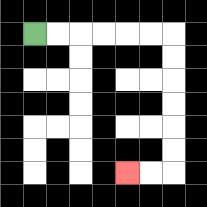{'start': '[1, 1]', 'end': '[5, 7]', 'path_directions': 'R,R,R,R,R,R,D,D,D,D,D,D,L,L', 'path_coordinates': '[[1, 1], [2, 1], [3, 1], [4, 1], [5, 1], [6, 1], [7, 1], [7, 2], [7, 3], [7, 4], [7, 5], [7, 6], [7, 7], [6, 7], [5, 7]]'}